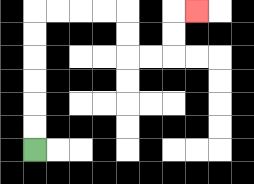{'start': '[1, 6]', 'end': '[8, 0]', 'path_directions': 'U,U,U,U,U,U,R,R,R,R,D,D,R,R,U,U,R', 'path_coordinates': '[[1, 6], [1, 5], [1, 4], [1, 3], [1, 2], [1, 1], [1, 0], [2, 0], [3, 0], [4, 0], [5, 0], [5, 1], [5, 2], [6, 2], [7, 2], [7, 1], [7, 0], [8, 0]]'}